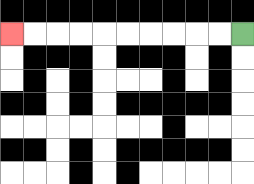{'start': '[10, 1]', 'end': '[0, 1]', 'path_directions': 'L,L,L,L,L,L,L,L,L,L', 'path_coordinates': '[[10, 1], [9, 1], [8, 1], [7, 1], [6, 1], [5, 1], [4, 1], [3, 1], [2, 1], [1, 1], [0, 1]]'}